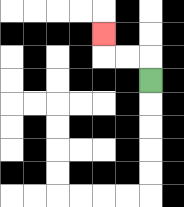{'start': '[6, 3]', 'end': '[4, 1]', 'path_directions': 'U,L,L,U', 'path_coordinates': '[[6, 3], [6, 2], [5, 2], [4, 2], [4, 1]]'}